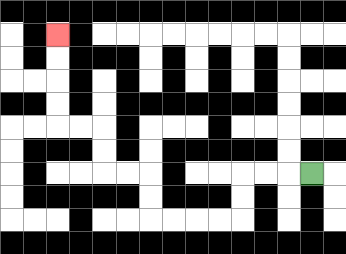{'start': '[13, 7]', 'end': '[2, 1]', 'path_directions': 'L,L,L,D,D,L,L,L,L,U,U,L,L,U,U,L,L,U,U,U,U', 'path_coordinates': '[[13, 7], [12, 7], [11, 7], [10, 7], [10, 8], [10, 9], [9, 9], [8, 9], [7, 9], [6, 9], [6, 8], [6, 7], [5, 7], [4, 7], [4, 6], [4, 5], [3, 5], [2, 5], [2, 4], [2, 3], [2, 2], [2, 1]]'}